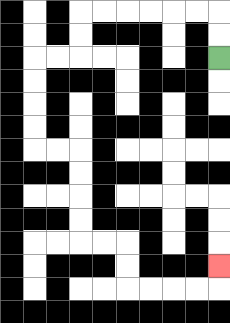{'start': '[9, 2]', 'end': '[9, 11]', 'path_directions': 'U,U,L,L,L,L,L,L,D,D,L,L,D,D,D,D,R,R,D,D,D,D,R,R,D,D,R,R,R,R,U', 'path_coordinates': '[[9, 2], [9, 1], [9, 0], [8, 0], [7, 0], [6, 0], [5, 0], [4, 0], [3, 0], [3, 1], [3, 2], [2, 2], [1, 2], [1, 3], [1, 4], [1, 5], [1, 6], [2, 6], [3, 6], [3, 7], [3, 8], [3, 9], [3, 10], [4, 10], [5, 10], [5, 11], [5, 12], [6, 12], [7, 12], [8, 12], [9, 12], [9, 11]]'}